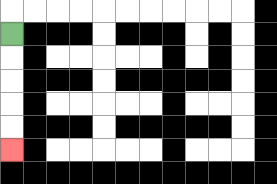{'start': '[0, 1]', 'end': '[0, 6]', 'path_directions': 'D,D,D,D,D', 'path_coordinates': '[[0, 1], [0, 2], [0, 3], [0, 4], [0, 5], [0, 6]]'}